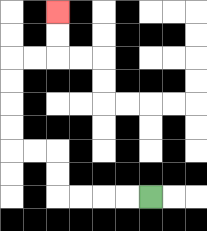{'start': '[6, 8]', 'end': '[2, 0]', 'path_directions': 'L,L,L,L,U,U,L,L,U,U,U,U,R,R,U,U', 'path_coordinates': '[[6, 8], [5, 8], [4, 8], [3, 8], [2, 8], [2, 7], [2, 6], [1, 6], [0, 6], [0, 5], [0, 4], [0, 3], [0, 2], [1, 2], [2, 2], [2, 1], [2, 0]]'}